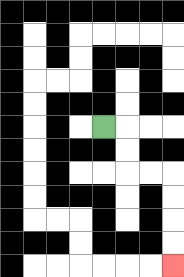{'start': '[4, 5]', 'end': '[7, 11]', 'path_directions': 'R,D,D,R,R,D,D,D,D', 'path_coordinates': '[[4, 5], [5, 5], [5, 6], [5, 7], [6, 7], [7, 7], [7, 8], [7, 9], [7, 10], [7, 11]]'}